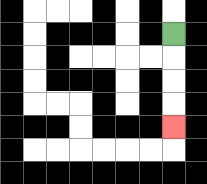{'start': '[7, 1]', 'end': '[7, 5]', 'path_directions': 'D,D,D,D', 'path_coordinates': '[[7, 1], [7, 2], [7, 3], [7, 4], [7, 5]]'}